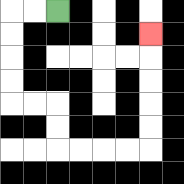{'start': '[2, 0]', 'end': '[6, 1]', 'path_directions': 'L,L,D,D,D,D,R,R,D,D,R,R,R,R,U,U,U,U,U', 'path_coordinates': '[[2, 0], [1, 0], [0, 0], [0, 1], [0, 2], [0, 3], [0, 4], [1, 4], [2, 4], [2, 5], [2, 6], [3, 6], [4, 6], [5, 6], [6, 6], [6, 5], [6, 4], [6, 3], [6, 2], [6, 1]]'}